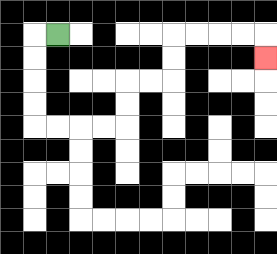{'start': '[2, 1]', 'end': '[11, 2]', 'path_directions': 'L,D,D,D,D,R,R,R,R,U,U,R,R,U,U,R,R,R,R,D', 'path_coordinates': '[[2, 1], [1, 1], [1, 2], [1, 3], [1, 4], [1, 5], [2, 5], [3, 5], [4, 5], [5, 5], [5, 4], [5, 3], [6, 3], [7, 3], [7, 2], [7, 1], [8, 1], [9, 1], [10, 1], [11, 1], [11, 2]]'}